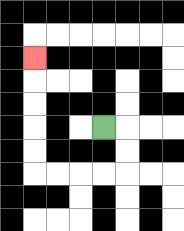{'start': '[4, 5]', 'end': '[1, 2]', 'path_directions': 'R,D,D,L,L,L,L,U,U,U,U,U', 'path_coordinates': '[[4, 5], [5, 5], [5, 6], [5, 7], [4, 7], [3, 7], [2, 7], [1, 7], [1, 6], [1, 5], [1, 4], [1, 3], [1, 2]]'}